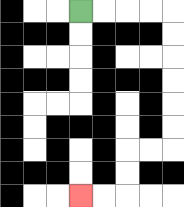{'start': '[3, 0]', 'end': '[3, 8]', 'path_directions': 'R,R,R,R,D,D,D,D,D,D,L,L,D,D,L,L', 'path_coordinates': '[[3, 0], [4, 0], [5, 0], [6, 0], [7, 0], [7, 1], [7, 2], [7, 3], [7, 4], [7, 5], [7, 6], [6, 6], [5, 6], [5, 7], [5, 8], [4, 8], [3, 8]]'}